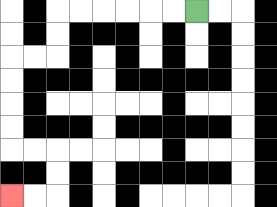{'start': '[8, 0]', 'end': '[0, 8]', 'path_directions': 'L,L,L,L,L,L,D,D,L,L,D,D,D,D,R,R,D,D,L,L', 'path_coordinates': '[[8, 0], [7, 0], [6, 0], [5, 0], [4, 0], [3, 0], [2, 0], [2, 1], [2, 2], [1, 2], [0, 2], [0, 3], [0, 4], [0, 5], [0, 6], [1, 6], [2, 6], [2, 7], [2, 8], [1, 8], [0, 8]]'}